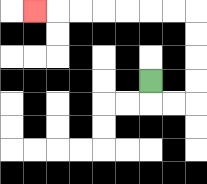{'start': '[6, 3]', 'end': '[1, 0]', 'path_directions': 'D,R,R,U,U,U,U,L,L,L,L,L,L,L', 'path_coordinates': '[[6, 3], [6, 4], [7, 4], [8, 4], [8, 3], [8, 2], [8, 1], [8, 0], [7, 0], [6, 0], [5, 0], [4, 0], [3, 0], [2, 0], [1, 0]]'}